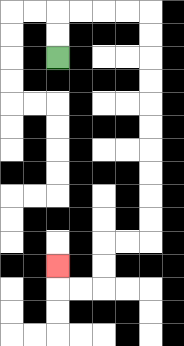{'start': '[2, 2]', 'end': '[2, 11]', 'path_directions': 'U,U,R,R,R,R,D,D,D,D,D,D,D,D,D,D,L,L,D,D,L,L,U', 'path_coordinates': '[[2, 2], [2, 1], [2, 0], [3, 0], [4, 0], [5, 0], [6, 0], [6, 1], [6, 2], [6, 3], [6, 4], [6, 5], [6, 6], [6, 7], [6, 8], [6, 9], [6, 10], [5, 10], [4, 10], [4, 11], [4, 12], [3, 12], [2, 12], [2, 11]]'}